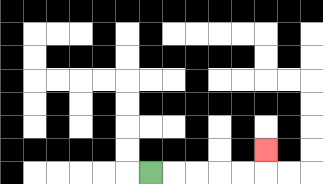{'start': '[6, 7]', 'end': '[11, 6]', 'path_directions': 'R,R,R,R,R,U', 'path_coordinates': '[[6, 7], [7, 7], [8, 7], [9, 7], [10, 7], [11, 7], [11, 6]]'}